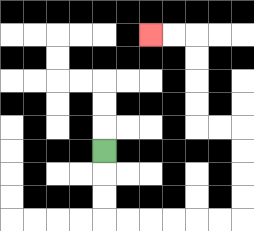{'start': '[4, 6]', 'end': '[6, 1]', 'path_directions': 'D,D,D,R,R,R,R,R,R,U,U,U,U,L,L,U,U,U,U,L,L', 'path_coordinates': '[[4, 6], [4, 7], [4, 8], [4, 9], [5, 9], [6, 9], [7, 9], [8, 9], [9, 9], [10, 9], [10, 8], [10, 7], [10, 6], [10, 5], [9, 5], [8, 5], [8, 4], [8, 3], [8, 2], [8, 1], [7, 1], [6, 1]]'}